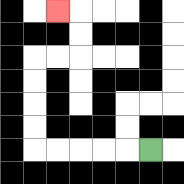{'start': '[6, 6]', 'end': '[2, 0]', 'path_directions': 'L,L,L,L,L,U,U,U,U,R,R,U,U,L', 'path_coordinates': '[[6, 6], [5, 6], [4, 6], [3, 6], [2, 6], [1, 6], [1, 5], [1, 4], [1, 3], [1, 2], [2, 2], [3, 2], [3, 1], [3, 0], [2, 0]]'}